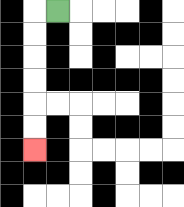{'start': '[2, 0]', 'end': '[1, 6]', 'path_directions': 'L,D,D,D,D,D,D', 'path_coordinates': '[[2, 0], [1, 0], [1, 1], [1, 2], [1, 3], [1, 4], [1, 5], [1, 6]]'}